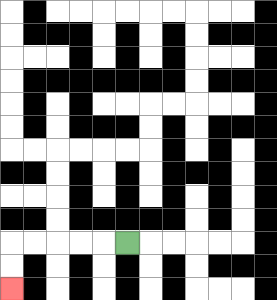{'start': '[5, 10]', 'end': '[0, 12]', 'path_directions': 'L,L,L,L,L,D,D', 'path_coordinates': '[[5, 10], [4, 10], [3, 10], [2, 10], [1, 10], [0, 10], [0, 11], [0, 12]]'}